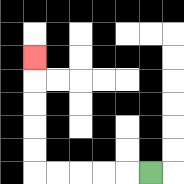{'start': '[6, 7]', 'end': '[1, 2]', 'path_directions': 'L,L,L,L,L,U,U,U,U,U', 'path_coordinates': '[[6, 7], [5, 7], [4, 7], [3, 7], [2, 7], [1, 7], [1, 6], [1, 5], [1, 4], [1, 3], [1, 2]]'}